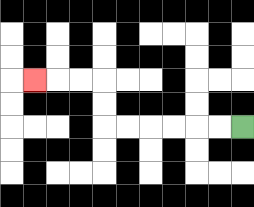{'start': '[10, 5]', 'end': '[1, 3]', 'path_directions': 'L,L,L,L,L,L,U,U,L,L,L', 'path_coordinates': '[[10, 5], [9, 5], [8, 5], [7, 5], [6, 5], [5, 5], [4, 5], [4, 4], [4, 3], [3, 3], [2, 3], [1, 3]]'}